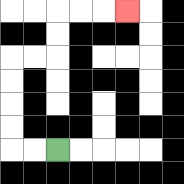{'start': '[2, 6]', 'end': '[5, 0]', 'path_directions': 'L,L,U,U,U,U,R,R,U,U,R,R,R', 'path_coordinates': '[[2, 6], [1, 6], [0, 6], [0, 5], [0, 4], [0, 3], [0, 2], [1, 2], [2, 2], [2, 1], [2, 0], [3, 0], [4, 0], [5, 0]]'}